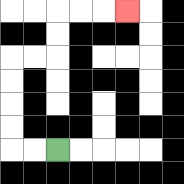{'start': '[2, 6]', 'end': '[5, 0]', 'path_directions': 'L,L,U,U,U,U,R,R,U,U,R,R,R', 'path_coordinates': '[[2, 6], [1, 6], [0, 6], [0, 5], [0, 4], [0, 3], [0, 2], [1, 2], [2, 2], [2, 1], [2, 0], [3, 0], [4, 0], [5, 0]]'}